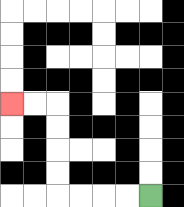{'start': '[6, 8]', 'end': '[0, 4]', 'path_directions': 'L,L,L,L,U,U,U,U,L,L', 'path_coordinates': '[[6, 8], [5, 8], [4, 8], [3, 8], [2, 8], [2, 7], [2, 6], [2, 5], [2, 4], [1, 4], [0, 4]]'}